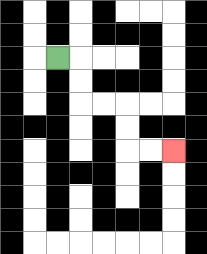{'start': '[2, 2]', 'end': '[7, 6]', 'path_directions': 'R,D,D,R,R,D,D,R,R', 'path_coordinates': '[[2, 2], [3, 2], [3, 3], [3, 4], [4, 4], [5, 4], [5, 5], [5, 6], [6, 6], [7, 6]]'}